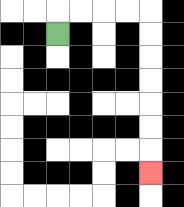{'start': '[2, 1]', 'end': '[6, 7]', 'path_directions': 'U,R,R,R,R,D,D,D,D,D,D,D', 'path_coordinates': '[[2, 1], [2, 0], [3, 0], [4, 0], [5, 0], [6, 0], [6, 1], [6, 2], [6, 3], [6, 4], [6, 5], [6, 6], [6, 7]]'}